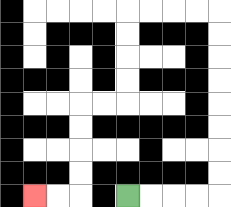{'start': '[5, 8]', 'end': '[1, 8]', 'path_directions': 'R,R,R,R,U,U,U,U,U,U,U,U,L,L,L,L,D,D,D,D,L,L,D,D,D,D,L,L', 'path_coordinates': '[[5, 8], [6, 8], [7, 8], [8, 8], [9, 8], [9, 7], [9, 6], [9, 5], [9, 4], [9, 3], [9, 2], [9, 1], [9, 0], [8, 0], [7, 0], [6, 0], [5, 0], [5, 1], [5, 2], [5, 3], [5, 4], [4, 4], [3, 4], [3, 5], [3, 6], [3, 7], [3, 8], [2, 8], [1, 8]]'}